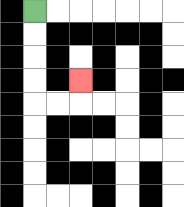{'start': '[1, 0]', 'end': '[3, 3]', 'path_directions': 'D,D,D,D,R,R,U', 'path_coordinates': '[[1, 0], [1, 1], [1, 2], [1, 3], [1, 4], [2, 4], [3, 4], [3, 3]]'}